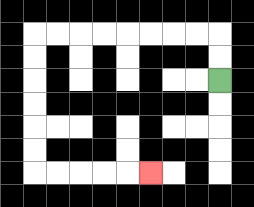{'start': '[9, 3]', 'end': '[6, 7]', 'path_directions': 'U,U,L,L,L,L,L,L,L,L,D,D,D,D,D,D,R,R,R,R,R', 'path_coordinates': '[[9, 3], [9, 2], [9, 1], [8, 1], [7, 1], [6, 1], [5, 1], [4, 1], [3, 1], [2, 1], [1, 1], [1, 2], [1, 3], [1, 4], [1, 5], [1, 6], [1, 7], [2, 7], [3, 7], [4, 7], [5, 7], [6, 7]]'}